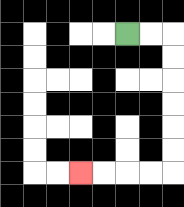{'start': '[5, 1]', 'end': '[3, 7]', 'path_directions': 'R,R,D,D,D,D,D,D,L,L,L,L', 'path_coordinates': '[[5, 1], [6, 1], [7, 1], [7, 2], [7, 3], [7, 4], [7, 5], [7, 6], [7, 7], [6, 7], [5, 7], [4, 7], [3, 7]]'}